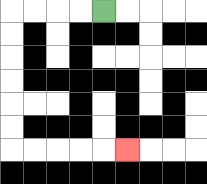{'start': '[4, 0]', 'end': '[5, 6]', 'path_directions': 'L,L,L,L,D,D,D,D,D,D,R,R,R,R,R', 'path_coordinates': '[[4, 0], [3, 0], [2, 0], [1, 0], [0, 0], [0, 1], [0, 2], [0, 3], [0, 4], [0, 5], [0, 6], [1, 6], [2, 6], [3, 6], [4, 6], [5, 6]]'}